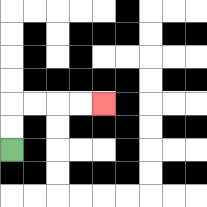{'start': '[0, 6]', 'end': '[4, 4]', 'path_directions': 'U,U,R,R,R,R', 'path_coordinates': '[[0, 6], [0, 5], [0, 4], [1, 4], [2, 4], [3, 4], [4, 4]]'}